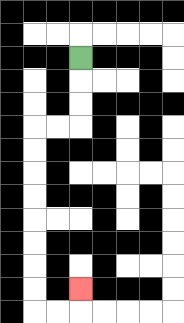{'start': '[3, 2]', 'end': '[3, 12]', 'path_directions': 'D,D,D,L,L,D,D,D,D,D,D,D,D,R,R,U', 'path_coordinates': '[[3, 2], [3, 3], [3, 4], [3, 5], [2, 5], [1, 5], [1, 6], [1, 7], [1, 8], [1, 9], [1, 10], [1, 11], [1, 12], [1, 13], [2, 13], [3, 13], [3, 12]]'}